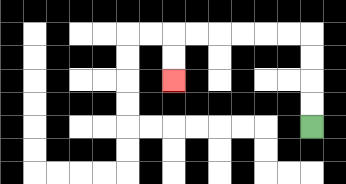{'start': '[13, 5]', 'end': '[7, 3]', 'path_directions': 'U,U,U,U,L,L,L,L,L,L,D,D', 'path_coordinates': '[[13, 5], [13, 4], [13, 3], [13, 2], [13, 1], [12, 1], [11, 1], [10, 1], [9, 1], [8, 1], [7, 1], [7, 2], [7, 3]]'}